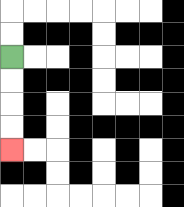{'start': '[0, 2]', 'end': '[0, 6]', 'path_directions': 'D,D,D,D', 'path_coordinates': '[[0, 2], [0, 3], [0, 4], [0, 5], [0, 6]]'}